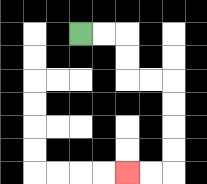{'start': '[3, 1]', 'end': '[5, 7]', 'path_directions': 'R,R,D,D,R,R,D,D,D,D,L,L', 'path_coordinates': '[[3, 1], [4, 1], [5, 1], [5, 2], [5, 3], [6, 3], [7, 3], [7, 4], [7, 5], [7, 6], [7, 7], [6, 7], [5, 7]]'}